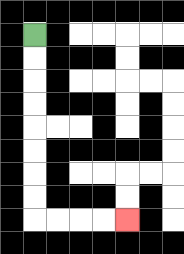{'start': '[1, 1]', 'end': '[5, 9]', 'path_directions': 'D,D,D,D,D,D,D,D,R,R,R,R', 'path_coordinates': '[[1, 1], [1, 2], [1, 3], [1, 4], [1, 5], [1, 6], [1, 7], [1, 8], [1, 9], [2, 9], [3, 9], [4, 9], [5, 9]]'}